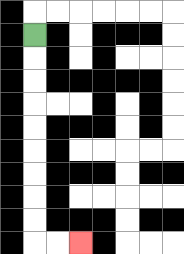{'start': '[1, 1]', 'end': '[3, 10]', 'path_directions': 'D,D,D,D,D,D,D,D,D,R,R', 'path_coordinates': '[[1, 1], [1, 2], [1, 3], [1, 4], [1, 5], [1, 6], [1, 7], [1, 8], [1, 9], [1, 10], [2, 10], [3, 10]]'}